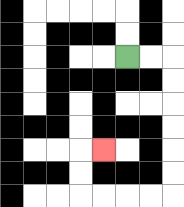{'start': '[5, 2]', 'end': '[4, 6]', 'path_directions': 'R,R,D,D,D,D,D,D,L,L,L,L,U,U,R', 'path_coordinates': '[[5, 2], [6, 2], [7, 2], [7, 3], [7, 4], [7, 5], [7, 6], [7, 7], [7, 8], [6, 8], [5, 8], [4, 8], [3, 8], [3, 7], [3, 6], [4, 6]]'}